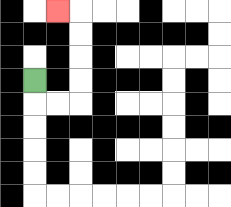{'start': '[1, 3]', 'end': '[2, 0]', 'path_directions': 'D,R,R,U,U,U,U,L', 'path_coordinates': '[[1, 3], [1, 4], [2, 4], [3, 4], [3, 3], [3, 2], [3, 1], [3, 0], [2, 0]]'}